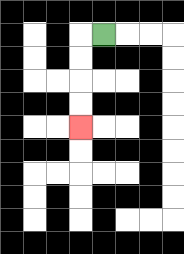{'start': '[4, 1]', 'end': '[3, 5]', 'path_directions': 'L,D,D,D,D', 'path_coordinates': '[[4, 1], [3, 1], [3, 2], [3, 3], [3, 4], [3, 5]]'}